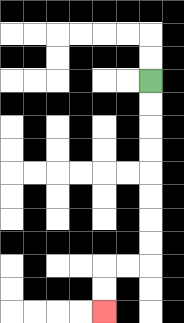{'start': '[6, 3]', 'end': '[4, 13]', 'path_directions': 'D,D,D,D,D,D,D,D,L,L,D,D', 'path_coordinates': '[[6, 3], [6, 4], [6, 5], [6, 6], [6, 7], [6, 8], [6, 9], [6, 10], [6, 11], [5, 11], [4, 11], [4, 12], [4, 13]]'}